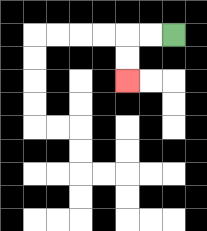{'start': '[7, 1]', 'end': '[5, 3]', 'path_directions': 'L,L,D,D', 'path_coordinates': '[[7, 1], [6, 1], [5, 1], [5, 2], [5, 3]]'}